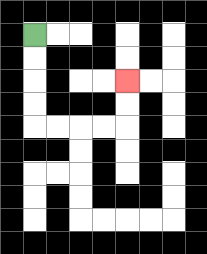{'start': '[1, 1]', 'end': '[5, 3]', 'path_directions': 'D,D,D,D,R,R,R,R,U,U', 'path_coordinates': '[[1, 1], [1, 2], [1, 3], [1, 4], [1, 5], [2, 5], [3, 5], [4, 5], [5, 5], [5, 4], [5, 3]]'}